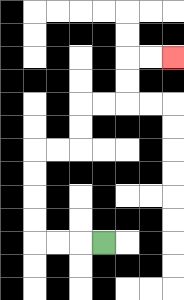{'start': '[4, 10]', 'end': '[7, 2]', 'path_directions': 'L,L,L,U,U,U,U,R,R,U,U,R,R,U,U,R,R', 'path_coordinates': '[[4, 10], [3, 10], [2, 10], [1, 10], [1, 9], [1, 8], [1, 7], [1, 6], [2, 6], [3, 6], [3, 5], [3, 4], [4, 4], [5, 4], [5, 3], [5, 2], [6, 2], [7, 2]]'}